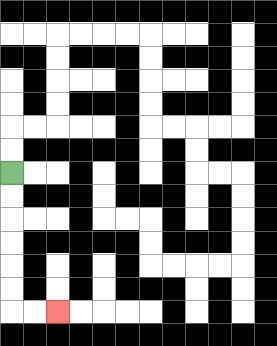{'start': '[0, 7]', 'end': '[2, 13]', 'path_directions': 'D,D,D,D,D,D,R,R', 'path_coordinates': '[[0, 7], [0, 8], [0, 9], [0, 10], [0, 11], [0, 12], [0, 13], [1, 13], [2, 13]]'}